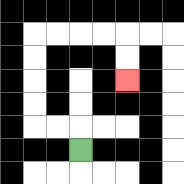{'start': '[3, 6]', 'end': '[5, 3]', 'path_directions': 'U,L,L,U,U,U,U,R,R,R,R,D,D', 'path_coordinates': '[[3, 6], [3, 5], [2, 5], [1, 5], [1, 4], [1, 3], [1, 2], [1, 1], [2, 1], [3, 1], [4, 1], [5, 1], [5, 2], [5, 3]]'}